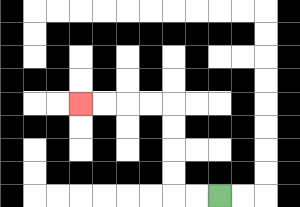{'start': '[9, 8]', 'end': '[3, 4]', 'path_directions': 'L,L,U,U,U,U,L,L,L,L', 'path_coordinates': '[[9, 8], [8, 8], [7, 8], [7, 7], [7, 6], [7, 5], [7, 4], [6, 4], [5, 4], [4, 4], [3, 4]]'}